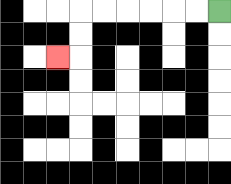{'start': '[9, 0]', 'end': '[2, 2]', 'path_directions': 'L,L,L,L,L,L,D,D,L', 'path_coordinates': '[[9, 0], [8, 0], [7, 0], [6, 0], [5, 0], [4, 0], [3, 0], [3, 1], [3, 2], [2, 2]]'}